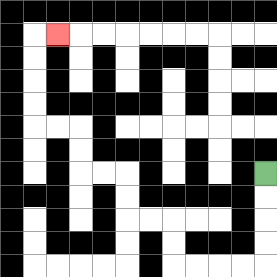{'start': '[11, 7]', 'end': '[2, 1]', 'path_directions': 'D,D,D,D,L,L,L,L,U,U,L,L,U,U,L,L,U,U,L,L,U,U,U,U,R', 'path_coordinates': '[[11, 7], [11, 8], [11, 9], [11, 10], [11, 11], [10, 11], [9, 11], [8, 11], [7, 11], [7, 10], [7, 9], [6, 9], [5, 9], [5, 8], [5, 7], [4, 7], [3, 7], [3, 6], [3, 5], [2, 5], [1, 5], [1, 4], [1, 3], [1, 2], [1, 1], [2, 1]]'}